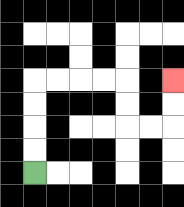{'start': '[1, 7]', 'end': '[7, 3]', 'path_directions': 'U,U,U,U,R,R,R,R,D,D,R,R,U,U', 'path_coordinates': '[[1, 7], [1, 6], [1, 5], [1, 4], [1, 3], [2, 3], [3, 3], [4, 3], [5, 3], [5, 4], [5, 5], [6, 5], [7, 5], [7, 4], [7, 3]]'}